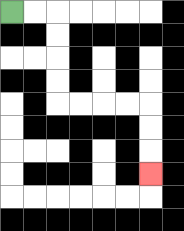{'start': '[0, 0]', 'end': '[6, 7]', 'path_directions': 'R,R,D,D,D,D,R,R,R,R,D,D,D', 'path_coordinates': '[[0, 0], [1, 0], [2, 0], [2, 1], [2, 2], [2, 3], [2, 4], [3, 4], [4, 4], [5, 4], [6, 4], [6, 5], [6, 6], [6, 7]]'}